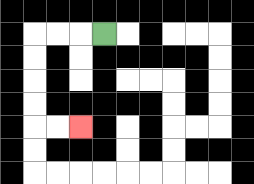{'start': '[4, 1]', 'end': '[3, 5]', 'path_directions': 'L,L,L,D,D,D,D,R,R', 'path_coordinates': '[[4, 1], [3, 1], [2, 1], [1, 1], [1, 2], [1, 3], [1, 4], [1, 5], [2, 5], [3, 5]]'}